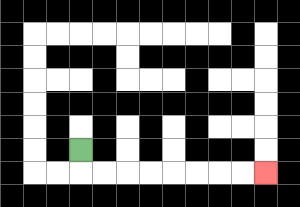{'start': '[3, 6]', 'end': '[11, 7]', 'path_directions': 'D,R,R,R,R,R,R,R,R', 'path_coordinates': '[[3, 6], [3, 7], [4, 7], [5, 7], [6, 7], [7, 7], [8, 7], [9, 7], [10, 7], [11, 7]]'}